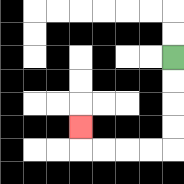{'start': '[7, 2]', 'end': '[3, 5]', 'path_directions': 'D,D,D,D,L,L,L,L,U', 'path_coordinates': '[[7, 2], [7, 3], [7, 4], [7, 5], [7, 6], [6, 6], [5, 6], [4, 6], [3, 6], [3, 5]]'}